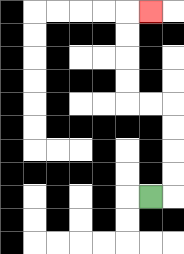{'start': '[6, 8]', 'end': '[6, 0]', 'path_directions': 'R,U,U,U,U,L,L,U,U,U,U,R', 'path_coordinates': '[[6, 8], [7, 8], [7, 7], [7, 6], [7, 5], [7, 4], [6, 4], [5, 4], [5, 3], [5, 2], [5, 1], [5, 0], [6, 0]]'}